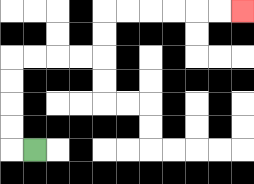{'start': '[1, 6]', 'end': '[10, 0]', 'path_directions': 'L,U,U,U,U,R,R,R,R,U,U,R,R,R,R,R,R', 'path_coordinates': '[[1, 6], [0, 6], [0, 5], [0, 4], [0, 3], [0, 2], [1, 2], [2, 2], [3, 2], [4, 2], [4, 1], [4, 0], [5, 0], [6, 0], [7, 0], [8, 0], [9, 0], [10, 0]]'}